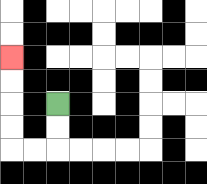{'start': '[2, 4]', 'end': '[0, 2]', 'path_directions': 'D,D,L,L,U,U,U,U', 'path_coordinates': '[[2, 4], [2, 5], [2, 6], [1, 6], [0, 6], [0, 5], [0, 4], [0, 3], [0, 2]]'}